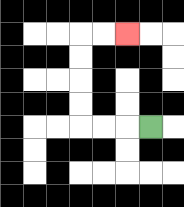{'start': '[6, 5]', 'end': '[5, 1]', 'path_directions': 'L,L,L,U,U,U,U,R,R', 'path_coordinates': '[[6, 5], [5, 5], [4, 5], [3, 5], [3, 4], [3, 3], [3, 2], [3, 1], [4, 1], [5, 1]]'}